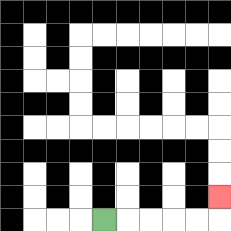{'start': '[4, 9]', 'end': '[9, 8]', 'path_directions': 'R,R,R,R,R,U', 'path_coordinates': '[[4, 9], [5, 9], [6, 9], [7, 9], [8, 9], [9, 9], [9, 8]]'}